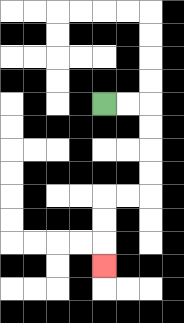{'start': '[4, 4]', 'end': '[4, 11]', 'path_directions': 'R,R,D,D,D,D,L,L,D,D,D', 'path_coordinates': '[[4, 4], [5, 4], [6, 4], [6, 5], [6, 6], [6, 7], [6, 8], [5, 8], [4, 8], [4, 9], [4, 10], [4, 11]]'}